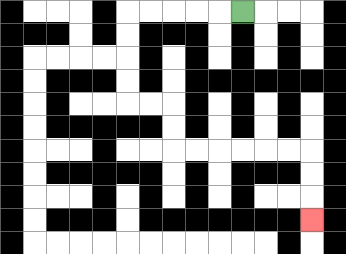{'start': '[10, 0]', 'end': '[13, 9]', 'path_directions': 'L,L,L,L,L,D,D,D,D,R,R,D,D,R,R,R,R,R,R,D,D,D', 'path_coordinates': '[[10, 0], [9, 0], [8, 0], [7, 0], [6, 0], [5, 0], [5, 1], [5, 2], [5, 3], [5, 4], [6, 4], [7, 4], [7, 5], [7, 6], [8, 6], [9, 6], [10, 6], [11, 6], [12, 6], [13, 6], [13, 7], [13, 8], [13, 9]]'}